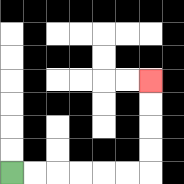{'start': '[0, 7]', 'end': '[6, 3]', 'path_directions': 'R,R,R,R,R,R,U,U,U,U', 'path_coordinates': '[[0, 7], [1, 7], [2, 7], [3, 7], [4, 7], [5, 7], [6, 7], [6, 6], [6, 5], [6, 4], [6, 3]]'}